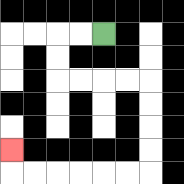{'start': '[4, 1]', 'end': '[0, 6]', 'path_directions': 'L,L,D,D,R,R,R,R,D,D,D,D,L,L,L,L,L,L,U', 'path_coordinates': '[[4, 1], [3, 1], [2, 1], [2, 2], [2, 3], [3, 3], [4, 3], [5, 3], [6, 3], [6, 4], [6, 5], [6, 6], [6, 7], [5, 7], [4, 7], [3, 7], [2, 7], [1, 7], [0, 7], [0, 6]]'}